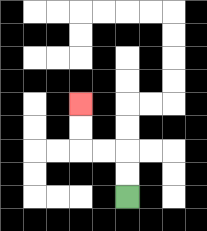{'start': '[5, 8]', 'end': '[3, 4]', 'path_directions': 'U,U,L,L,U,U', 'path_coordinates': '[[5, 8], [5, 7], [5, 6], [4, 6], [3, 6], [3, 5], [3, 4]]'}